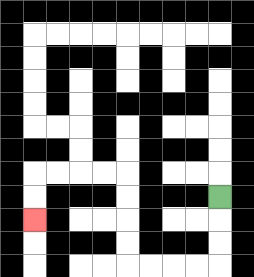{'start': '[9, 8]', 'end': '[1, 9]', 'path_directions': 'D,D,D,L,L,L,L,U,U,U,U,L,L,L,L,D,D', 'path_coordinates': '[[9, 8], [9, 9], [9, 10], [9, 11], [8, 11], [7, 11], [6, 11], [5, 11], [5, 10], [5, 9], [5, 8], [5, 7], [4, 7], [3, 7], [2, 7], [1, 7], [1, 8], [1, 9]]'}